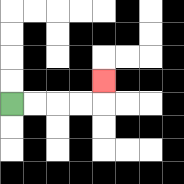{'start': '[0, 4]', 'end': '[4, 3]', 'path_directions': 'R,R,R,R,U', 'path_coordinates': '[[0, 4], [1, 4], [2, 4], [3, 4], [4, 4], [4, 3]]'}